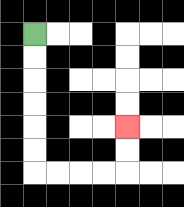{'start': '[1, 1]', 'end': '[5, 5]', 'path_directions': 'D,D,D,D,D,D,R,R,R,R,U,U', 'path_coordinates': '[[1, 1], [1, 2], [1, 3], [1, 4], [1, 5], [1, 6], [1, 7], [2, 7], [3, 7], [4, 7], [5, 7], [5, 6], [5, 5]]'}